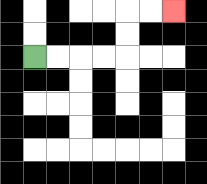{'start': '[1, 2]', 'end': '[7, 0]', 'path_directions': 'R,R,R,R,U,U,R,R', 'path_coordinates': '[[1, 2], [2, 2], [3, 2], [4, 2], [5, 2], [5, 1], [5, 0], [6, 0], [7, 0]]'}